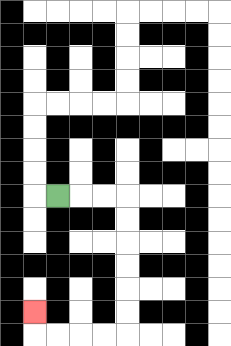{'start': '[2, 8]', 'end': '[1, 13]', 'path_directions': 'R,R,R,D,D,D,D,D,D,L,L,L,L,U', 'path_coordinates': '[[2, 8], [3, 8], [4, 8], [5, 8], [5, 9], [5, 10], [5, 11], [5, 12], [5, 13], [5, 14], [4, 14], [3, 14], [2, 14], [1, 14], [1, 13]]'}